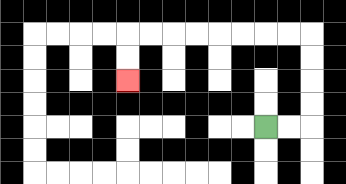{'start': '[11, 5]', 'end': '[5, 3]', 'path_directions': 'R,R,U,U,U,U,L,L,L,L,L,L,L,L,D,D', 'path_coordinates': '[[11, 5], [12, 5], [13, 5], [13, 4], [13, 3], [13, 2], [13, 1], [12, 1], [11, 1], [10, 1], [9, 1], [8, 1], [7, 1], [6, 1], [5, 1], [5, 2], [5, 3]]'}